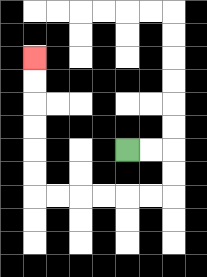{'start': '[5, 6]', 'end': '[1, 2]', 'path_directions': 'R,R,D,D,L,L,L,L,L,L,U,U,U,U,U,U', 'path_coordinates': '[[5, 6], [6, 6], [7, 6], [7, 7], [7, 8], [6, 8], [5, 8], [4, 8], [3, 8], [2, 8], [1, 8], [1, 7], [1, 6], [1, 5], [1, 4], [1, 3], [1, 2]]'}